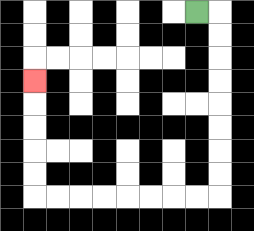{'start': '[8, 0]', 'end': '[1, 3]', 'path_directions': 'R,D,D,D,D,D,D,D,D,L,L,L,L,L,L,L,L,U,U,U,U,U', 'path_coordinates': '[[8, 0], [9, 0], [9, 1], [9, 2], [9, 3], [9, 4], [9, 5], [9, 6], [9, 7], [9, 8], [8, 8], [7, 8], [6, 8], [5, 8], [4, 8], [3, 8], [2, 8], [1, 8], [1, 7], [1, 6], [1, 5], [1, 4], [1, 3]]'}